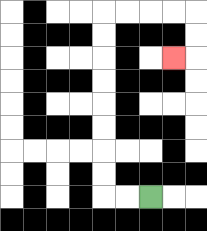{'start': '[6, 8]', 'end': '[7, 2]', 'path_directions': 'L,L,U,U,U,U,U,U,U,U,R,R,R,R,D,D,L', 'path_coordinates': '[[6, 8], [5, 8], [4, 8], [4, 7], [4, 6], [4, 5], [4, 4], [4, 3], [4, 2], [4, 1], [4, 0], [5, 0], [6, 0], [7, 0], [8, 0], [8, 1], [8, 2], [7, 2]]'}